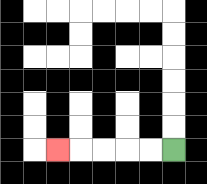{'start': '[7, 6]', 'end': '[2, 6]', 'path_directions': 'L,L,L,L,L', 'path_coordinates': '[[7, 6], [6, 6], [5, 6], [4, 6], [3, 6], [2, 6]]'}